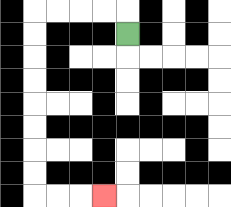{'start': '[5, 1]', 'end': '[4, 8]', 'path_directions': 'U,L,L,L,L,D,D,D,D,D,D,D,D,R,R,R', 'path_coordinates': '[[5, 1], [5, 0], [4, 0], [3, 0], [2, 0], [1, 0], [1, 1], [1, 2], [1, 3], [1, 4], [1, 5], [1, 6], [1, 7], [1, 8], [2, 8], [3, 8], [4, 8]]'}